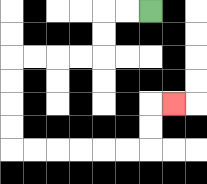{'start': '[6, 0]', 'end': '[7, 4]', 'path_directions': 'L,L,D,D,L,L,L,L,D,D,D,D,R,R,R,R,R,R,U,U,R', 'path_coordinates': '[[6, 0], [5, 0], [4, 0], [4, 1], [4, 2], [3, 2], [2, 2], [1, 2], [0, 2], [0, 3], [0, 4], [0, 5], [0, 6], [1, 6], [2, 6], [3, 6], [4, 6], [5, 6], [6, 6], [6, 5], [6, 4], [7, 4]]'}